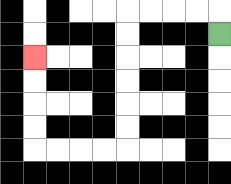{'start': '[9, 1]', 'end': '[1, 2]', 'path_directions': 'U,L,L,L,L,D,D,D,D,D,D,L,L,L,L,U,U,U,U', 'path_coordinates': '[[9, 1], [9, 0], [8, 0], [7, 0], [6, 0], [5, 0], [5, 1], [5, 2], [5, 3], [5, 4], [5, 5], [5, 6], [4, 6], [3, 6], [2, 6], [1, 6], [1, 5], [1, 4], [1, 3], [1, 2]]'}